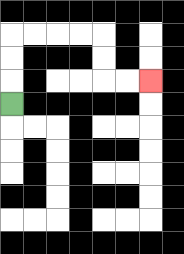{'start': '[0, 4]', 'end': '[6, 3]', 'path_directions': 'U,U,U,R,R,R,R,D,D,R,R', 'path_coordinates': '[[0, 4], [0, 3], [0, 2], [0, 1], [1, 1], [2, 1], [3, 1], [4, 1], [4, 2], [4, 3], [5, 3], [6, 3]]'}